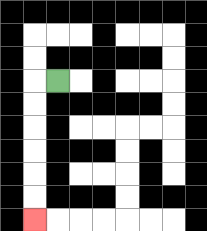{'start': '[2, 3]', 'end': '[1, 9]', 'path_directions': 'L,D,D,D,D,D,D', 'path_coordinates': '[[2, 3], [1, 3], [1, 4], [1, 5], [1, 6], [1, 7], [1, 8], [1, 9]]'}